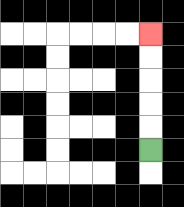{'start': '[6, 6]', 'end': '[6, 1]', 'path_directions': 'U,U,U,U,U', 'path_coordinates': '[[6, 6], [6, 5], [6, 4], [6, 3], [6, 2], [6, 1]]'}